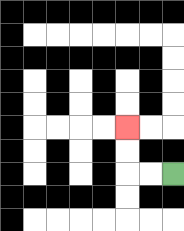{'start': '[7, 7]', 'end': '[5, 5]', 'path_directions': 'L,L,U,U', 'path_coordinates': '[[7, 7], [6, 7], [5, 7], [5, 6], [5, 5]]'}